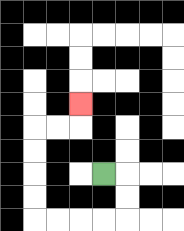{'start': '[4, 7]', 'end': '[3, 4]', 'path_directions': 'R,D,D,L,L,L,L,U,U,U,U,R,R,U', 'path_coordinates': '[[4, 7], [5, 7], [5, 8], [5, 9], [4, 9], [3, 9], [2, 9], [1, 9], [1, 8], [1, 7], [1, 6], [1, 5], [2, 5], [3, 5], [3, 4]]'}